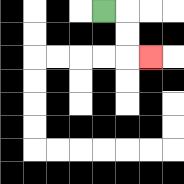{'start': '[4, 0]', 'end': '[6, 2]', 'path_directions': 'R,D,D,R', 'path_coordinates': '[[4, 0], [5, 0], [5, 1], [5, 2], [6, 2]]'}